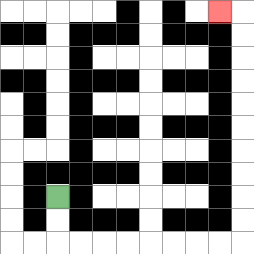{'start': '[2, 8]', 'end': '[9, 0]', 'path_directions': 'D,D,R,R,R,R,R,R,R,R,U,U,U,U,U,U,U,U,U,U,L', 'path_coordinates': '[[2, 8], [2, 9], [2, 10], [3, 10], [4, 10], [5, 10], [6, 10], [7, 10], [8, 10], [9, 10], [10, 10], [10, 9], [10, 8], [10, 7], [10, 6], [10, 5], [10, 4], [10, 3], [10, 2], [10, 1], [10, 0], [9, 0]]'}